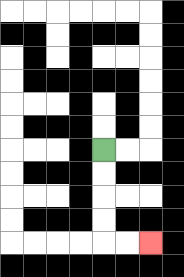{'start': '[4, 6]', 'end': '[6, 10]', 'path_directions': 'D,D,D,D,R,R', 'path_coordinates': '[[4, 6], [4, 7], [4, 8], [4, 9], [4, 10], [5, 10], [6, 10]]'}